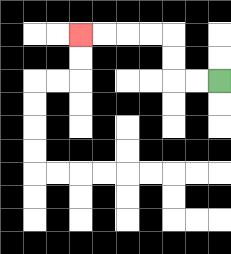{'start': '[9, 3]', 'end': '[3, 1]', 'path_directions': 'L,L,U,U,L,L,L,L', 'path_coordinates': '[[9, 3], [8, 3], [7, 3], [7, 2], [7, 1], [6, 1], [5, 1], [4, 1], [3, 1]]'}